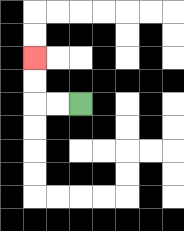{'start': '[3, 4]', 'end': '[1, 2]', 'path_directions': 'L,L,U,U', 'path_coordinates': '[[3, 4], [2, 4], [1, 4], [1, 3], [1, 2]]'}